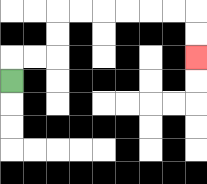{'start': '[0, 3]', 'end': '[8, 2]', 'path_directions': 'U,R,R,U,U,R,R,R,R,R,R,D,D', 'path_coordinates': '[[0, 3], [0, 2], [1, 2], [2, 2], [2, 1], [2, 0], [3, 0], [4, 0], [5, 0], [6, 0], [7, 0], [8, 0], [8, 1], [8, 2]]'}